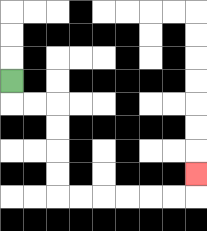{'start': '[0, 3]', 'end': '[8, 7]', 'path_directions': 'D,R,R,D,D,D,D,R,R,R,R,R,R,U', 'path_coordinates': '[[0, 3], [0, 4], [1, 4], [2, 4], [2, 5], [2, 6], [2, 7], [2, 8], [3, 8], [4, 8], [5, 8], [6, 8], [7, 8], [8, 8], [8, 7]]'}